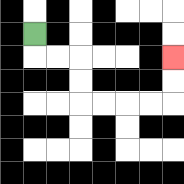{'start': '[1, 1]', 'end': '[7, 2]', 'path_directions': 'D,R,R,D,D,R,R,R,R,U,U', 'path_coordinates': '[[1, 1], [1, 2], [2, 2], [3, 2], [3, 3], [3, 4], [4, 4], [5, 4], [6, 4], [7, 4], [7, 3], [7, 2]]'}